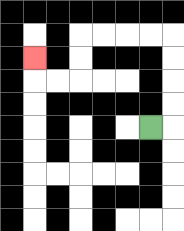{'start': '[6, 5]', 'end': '[1, 2]', 'path_directions': 'R,U,U,U,U,L,L,L,L,D,D,L,L,U', 'path_coordinates': '[[6, 5], [7, 5], [7, 4], [7, 3], [7, 2], [7, 1], [6, 1], [5, 1], [4, 1], [3, 1], [3, 2], [3, 3], [2, 3], [1, 3], [1, 2]]'}